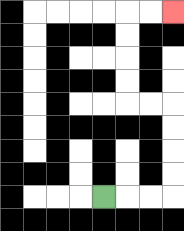{'start': '[4, 8]', 'end': '[7, 0]', 'path_directions': 'R,R,R,U,U,U,U,L,L,U,U,U,U,R,R', 'path_coordinates': '[[4, 8], [5, 8], [6, 8], [7, 8], [7, 7], [7, 6], [7, 5], [7, 4], [6, 4], [5, 4], [5, 3], [5, 2], [5, 1], [5, 0], [6, 0], [7, 0]]'}